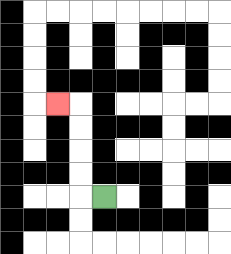{'start': '[4, 8]', 'end': '[2, 4]', 'path_directions': 'L,U,U,U,U,L', 'path_coordinates': '[[4, 8], [3, 8], [3, 7], [3, 6], [3, 5], [3, 4], [2, 4]]'}